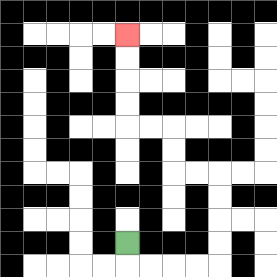{'start': '[5, 10]', 'end': '[5, 1]', 'path_directions': 'D,R,R,R,R,U,U,U,U,L,L,U,U,L,L,U,U,U,U', 'path_coordinates': '[[5, 10], [5, 11], [6, 11], [7, 11], [8, 11], [9, 11], [9, 10], [9, 9], [9, 8], [9, 7], [8, 7], [7, 7], [7, 6], [7, 5], [6, 5], [5, 5], [5, 4], [5, 3], [5, 2], [5, 1]]'}